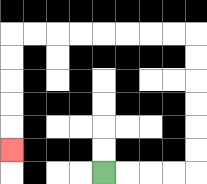{'start': '[4, 7]', 'end': '[0, 6]', 'path_directions': 'R,R,R,R,U,U,U,U,U,U,L,L,L,L,L,L,L,L,D,D,D,D,D', 'path_coordinates': '[[4, 7], [5, 7], [6, 7], [7, 7], [8, 7], [8, 6], [8, 5], [8, 4], [8, 3], [8, 2], [8, 1], [7, 1], [6, 1], [5, 1], [4, 1], [3, 1], [2, 1], [1, 1], [0, 1], [0, 2], [0, 3], [0, 4], [0, 5], [0, 6]]'}